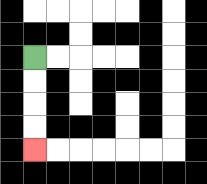{'start': '[1, 2]', 'end': '[1, 6]', 'path_directions': 'D,D,D,D', 'path_coordinates': '[[1, 2], [1, 3], [1, 4], [1, 5], [1, 6]]'}